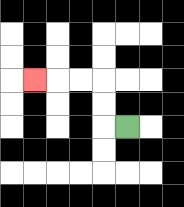{'start': '[5, 5]', 'end': '[1, 3]', 'path_directions': 'L,U,U,L,L,L', 'path_coordinates': '[[5, 5], [4, 5], [4, 4], [4, 3], [3, 3], [2, 3], [1, 3]]'}